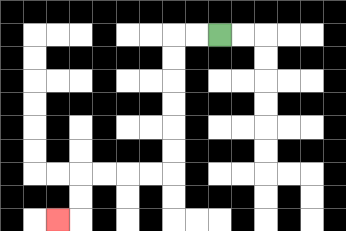{'start': '[9, 1]', 'end': '[2, 9]', 'path_directions': 'L,L,D,D,D,D,D,D,L,L,L,L,D,D,L', 'path_coordinates': '[[9, 1], [8, 1], [7, 1], [7, 2], [7, 3], [7, 4], [7, 5], [7, 6], [7, 7], [6, 7], [5, 7], [4, 7], [3, 7], [3, 8], [3, 9], [2, 9]]'}